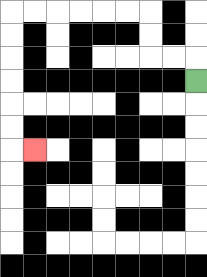{'start': '[8, 3]', 'end': '[1, 6]', 'path_directions': 'U,L,L,U,U,L,L,L,L,L,L,D,D,D,D,D,D,R', 'path_coordinates': '[[8, 3], [8, 2], [7, 2], [6, 2], [6, 1], [6, 0], [5, 0], [4, 0], [3, 0], [2, 0], [1, 0], [0, 0], [0, 1], [0, 2], [0, 3], [0, 4], [0, 5], [0, 6], [1, 6]]'}